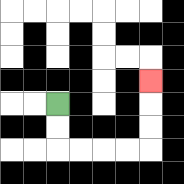{'start': '[2, 4]', 'end': '[6, 3]', 'path_directions': 'D,D,R,R,R,R,U,U,U', 'path_coordinates': '[[2, 4], [2, 5], [2, 6], [3, 6], [4, 6], [5, 6], [6, 6], [6, 5], [6, 4], [6, 3]]'}